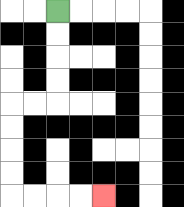{'start': '[2, 0]', 'end': '[4, 8]', 'path_directions': 'D,D,D,D,L,L,D,D,D,D,R,R,R,R', 'path_coordinates': '[[2, 0], [2, 1], [2, 2], [2, 3], [2, 4], [1, 4], [0, 4], [0, 5], [0, 6], [0, 7], [0, 8], [1, 8], [2, 8], [3, 8], [4, 8]]'}